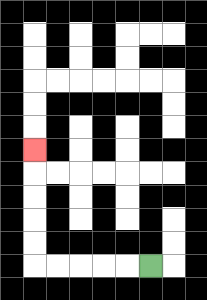{'start': '[6, 11]', 'end': '[1, 6]', 'path_directions': 'L,L,L,L,L,U,U,U,U,U', 'path_coordinates': '[[6, 11], [5, 11], [4, 11], [3, 11], [2, 11], [1, 11], [1, 10], [1, 9], [1, 8], [1, 7], [1, 6]]'}